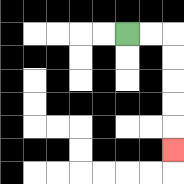{'start': '[5, 1]', 'end': '[7, 6]', 'path_directions': 'R,R,D,D,D,D,D', 'path_coordinates': '[[5, 1], [6, 1], [7, 1], [7, 2], [7, 3], [7, 4], [7, 5], [7, 6]]'}